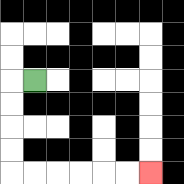{'start': '[1, 3]', 'end': '[6, 7]', 'path_directions': 'L,D,D,D,D,R,R,R,R,R,R', 'path_coordinates': '[[1, 3], [0, 3], [0, 4], [0, 5], [0, 6], [0, 7], [1, 7], [2, 7], [3, 7], [4, 7], [5, 7], [6, 7]]'}